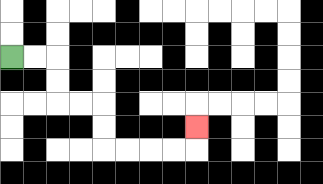{'start': '[0, 2]', 'end': '[8, 5]', 'path_directions': 'R,R,D,D,R,R,D,D,R,R,R,R,U', 'path_coordinates': '[[0, 2], [1, 2], [2, 2], [2, 3], [2, 4], [3, 4], [4, 4], [4, 5], [4, 6], [5, 6], [6, 6], [7, 6], [8, 6], [8, 5]]'}